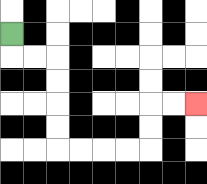{'start': '[0, 1]', 'end': '[8, 4]', 'path_directions': 'D,R,R,D,D,D,D,R,R,R,R,U,U,R,R', 'path_coordinates': '[[0, 1], [0, 2], [1, 2], [2, 2], [2, 3], [2, 4], [2, 5], [2, 6], [3, 6], [4, 6], [5, 6], [6, 6], [6, 5], [6, 4], [7, 4], [8, 4]]'}